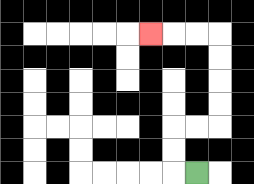{'start': '[8, 7]', 'end': '[6, 1]', 'path_directions': 'L,U,U,R,R,U,U,U,U,L,L,L', 'path_coordinates': '[[8, 7], [7, 7], [7, 6], [7, 5], [8, 5], [9, 5], [9, 4], [9, 3], [9, 2], [9, 1], [8, 1], [7, 1], [6, 1]]'}